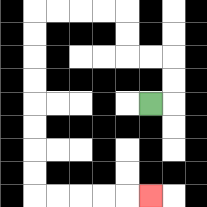{'start': '[6, 4]', 'end': '[6, 8]', 'path_directions': 'R,U,U,L,L,U,U,L,L,L,L,D,D,D,D,D,D,D,D,R,R,R,R,R', 'path_coordinates': '[[6, 4], [7, 4], [7, 3], [7, 2], [6, 2], [5, 2], [5, 1], [5, 0], [4, 0], [3, 0], [2, 0], [1, 0], [1, 1], [1, 2], [1, 3], [1, 4], [1, 5], [1, 6], [1, 7], [1, 8], [2, 8], [3, 8], [4, 8], [5, 8], [6, 8]]'}